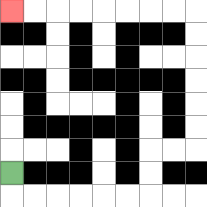{'start': '[0, 7]', 'end': '[0, 0]', 'path_directions': 'D,R,R,R,R,R,R,U,U,R,R,U,U,U,U,U,U,L,L,L,L,L,L,L,L', 'path_coordinates': '[[0, 7], [0, 8], [1, 8], [2, 8], [3, 8], [4, 8], [5, 8], [6, 8], [6, 7], [6, 6], [7, 6], [8, 6], [8, 5], [8, 4], [8, 3], [8, 2], [8, 1], [8, 0], [7, 0], [6, 0], [5, 0], [4, 0], [3, 0], [2, 0], [1, 0], [0, 0]]'}